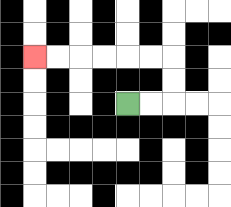{'start': '[5, 4]', 'end': '[1, 2]', 'path_directions': 'R,R,U,U,L,L,L,L,L,L', 'path_coordinates': '[[5, 4], [6, 4], [7, 4], [7, 3], [7, 2], [6, 2], [5, 2], [4, 2], [3, 2], [2, 2], [1, 2]]'}